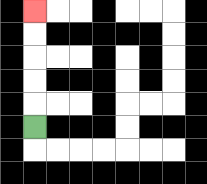{'start': '[1, 5]', 'end': '[1, 0]', 'path_directions': 'U,U,U,U,U', 'path_coordinates': '[[1, 5], [1, 4], [1, 3], [1, 2], [1, 1], [1, 0]]'}